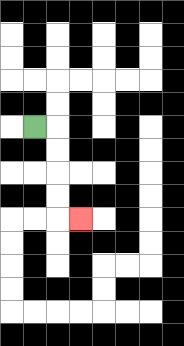{'start': '[1, 5]', 'end': '[3, 9]', 'path_directions': 'R,D,D,D,D,R', 'path_coordinates': '[[1, 5], [2, 5], [2, 6], [2, 7], [2, 8], [2, 9], [3, 9]]'}